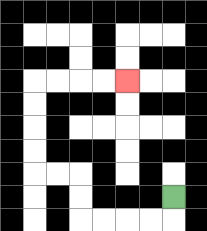{'start': '[7, 8]', 'end': '[5, 3]', 'path_directions': 'D,L,L,L,L,U,U,L,L,U,U,U,U,R,R,R,R', 'path_coordinates': '[[7, 8], [7, 9], [6, 9], [5, 9], [4, 9], [3, 9], [3, 8], [3, 7], [2, 7], [1, 7], [1, 6], [1, 5], [1, 4], [1, 3], [2, 3], [3, 3], [4, 3], [5, 3]]'}